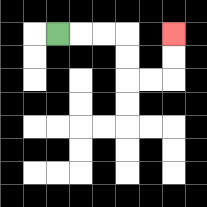{'start': '[2, 1]', 'end': '[7, 1]', 'path_directions': 'R,R,R,D,D,R,R,U,U', 'path_coordinates': '[[2, 1], [3, 1], [4, 1], [5, 1], [5, 2], [5, 3], [6, 3], [7, 3], [7, 2], [7, 1]]'}